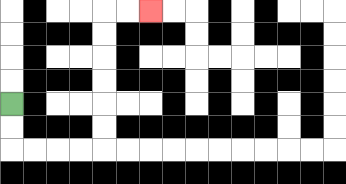{'start': '[0, 4]', 'end': '[6, 0]', 'path_directions': 'D,D,R,R,R,R,U,U,U,U,U,U,R,R', 'path_coordinates': '[[0, 4], [0, 5], [0, 6], [1, 6], [2, 6], [3, 6], [4, 6], [4, 5], [4, 4], [4, 3], [4, 2], [4, 1], [4, 0], [5, 0], [6, 0]]'}